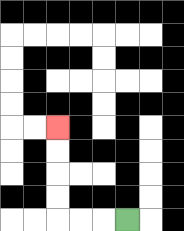{'start': '[5, 9]', 'end': '[2, 5]', 'path_directions': 'L,L,L,U,U,U,U', 'path_coordinates': '[[5, 9], [4, 9], [3, 9], [2, 9], [2, 8], [2, 7], [2, 6], [2, 5]]'}